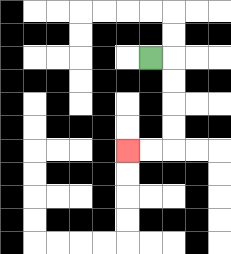{'start': '[6, 2]', 'end': '[5, 6]', 'path_directions': 'R,D,D,D,D,L,L', 'path_coordinates': '[[6, 2], [7, 2], [7, 3], [7, 4], [7, 5], [7, 6], [6, 6], [5, 6]]'}